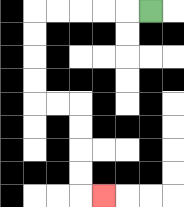{'start': '[6, 0]', 'end': '[4, 8]', 'path_directions': 'L,L,L,L,L,D,D,D,D,R,R,D,D,D,D,R', 'path_coordinates': '[[6, 0], [5, 0], [4, 0], [3, 0], [2, 0], [1, 0], [1, 1], [1, 2], [1, 3], [1, 4], [2, 4], [3, 4], [3, 5], [3, 6], [3, 7], [3, 8], [4, 8]]'}